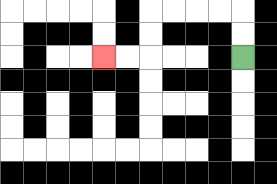{'start': '[10, 2]', 'end': '[4, 2]', 'path_directions': 'U,U,L,L,L,L,D,D,L,L', 'path_coordinates': '[[10, 2], [10, 1], [10, 0], [9, 0], [8, 0], [7, 0], [6, 0], [6, 1], [6, 2], [5, 2], [4, 2]]'}